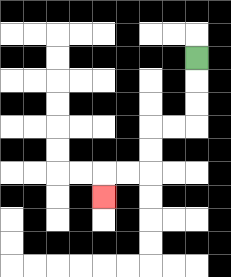{'start': '[8, 2]', 'end': '[4, 8]', 'path_directions': 'D,D,D,L,L,D,D,L,L,D', 'path_coordinates': '[[8, 2], [8, 3], [8, 4], [8, 5], [7, 5], [6, 5], [6, 6], [6, 7], [5, 7], [4, 7], [4, 8]]'}